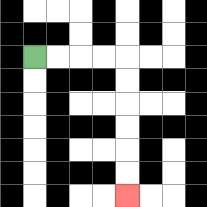{'start': '[1, 2]', 'end': '[5, 8]', 'path_directions': 'R,R,R,R,D,D,D,D,D,D', 'path_coordinates': '[[1, 2], [2, 2], [3, 2], [4, 2], [5, 2], [5, 3], [5, 4], [5, 5], [5, 6], [5, 7], [5, 8]]'}